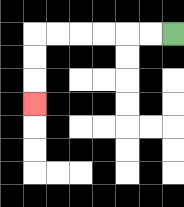{'start': '[7, 1]', 'end': '[1, 4]', 'path_directions': 'L,L,L,L,L,L,D,D,D', 'path_coordinates': '[[7, 1], [6, 1], [5, 1], [4, 1], [3, 1], [2, 1], [1, 1], [1, 2], [1, 3], [1, 4]]'}